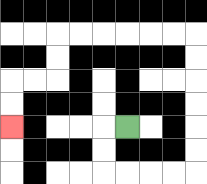{'start': '[5, 5]', 'end': '[0, 5]', 'path_directions': 'L,D,D,R,R,R,R,U,U,U,U,U,U,L,L,L,L,L,L,D,D,L,L,D,D', 'path_coordinates': '[[5, 5], [4, 5], [4, 6], [4, 7], [5, 7], [6, 7], [7, 7], [8, 7], [8, 6], [8, 5], [8, 4], [8, 3], [8, 2], [8, 1], [7, 1], [6, 1], [5, 1], [4, 1], [3, 1], [2, 1], [2, 2], [2, 3], [1, 3], [0, 3], [0, 4], [0, 5]]'}